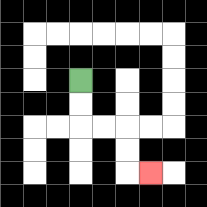{'start': '[3, 3]', 'end': '[6, 7]', 'path_directions': 'D,D,R,R,D,D,R', 'path_coordinates': '[[3, 3], [3, 4], [3, 5], [4, 5], [5, 5], [5, 6], [5, 7], [6, 7]]'}